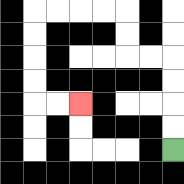{'start': '[7, 6]', 'end': '[3, 4]', 'path_directions': 'U,U,U,U,L,L,U,U,L,L,L,L,D,D,D,D,R,R', 'path_coordinates': '[[7, 6], [7, 5], [7, 4], [7, 3], [7, 2], [6, 2], [5, 2], [5, 1], [5, 0], [4, 0], [3, 0], [2, 0], [1, 0], [1, 1], [1, 2], [1, 3], [1, 4], [2, 4], [3, 4]]'}